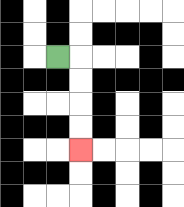{'start': '[2, 2]', 'end': '[3, 6]', 'path_directions': 'R,D,D,D,D', 'path_coordinates': '[[2, 2], [3, 2], [3, 3], [3, 4], [3, 5], [3, 6]]'}